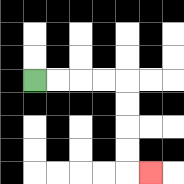{'start': '[1, 3]', 'end': '[6, 7]', 'path_directions': 'R,R,R,R,D,D,D,D,R', 'path_coordinates': '[[1, 3], [2, 3], [3, 3], [4, 3], [5, 3], [5, 4], [5, 5], [5, 6], [5, 7], [6, 7]]'}